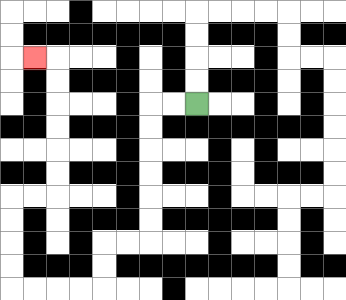{'start': '[8, 4]', 'end': '[1, 2]', 'path_directions': 'L,L,D,D,D,D,D,D,L,L,D,D,L,L,L,L,U,U,U,U,R,R,U,U,U,U,U,U,L', 'path_coordinates': '[[8, 4], [7, 4], [6, 4], [6, 5], [6, 6], [6, 7], [6, 8], [6, 9], [6, 10], [5, 10], [4, 10], [4, 11], [4, 12], [3, 12], [2, 12], [1, 12], [0, 12], [0, 11], [0, 10], [0, 9], [0, 8], [1, 8], [2, 8], [2, 7], [2, 6], [2, 5], [2, 4], [2, 3], [2, 2], [1, 2]]'}